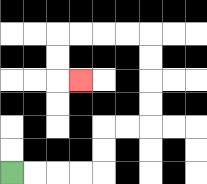{'start': '[0, 7]', 'end': '[3, 3]', 'path_directions': 'R,R,R,R,U,U,R,R,U,U,U,U,L,L,L,L,D,D,R', 'path_coordinates': '[[0, 7], [1, 7], [2, 7], [3, 7], [4, 7], [4, 6], [4, 5], [5, 5], [6, 5], [6, 4], [6, 3], [6, 2], [6, 1], [5, 1], [4, 1], [3, 1], [2, 1], [2, 2], [2, 3], [3, 3]]'}